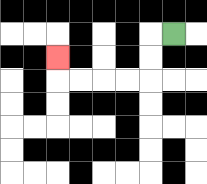{'start': '[7, 1]', 'end': '[2, 2]', 'path_directions': 'L,D,D,L,L,L,L,U', 'path_coordinates': '[[7, 1], [6, 1], [6, 2], [6, 3], [5, 3], [4, 3], [3, 3], [2, 3], [2, 2]]'}